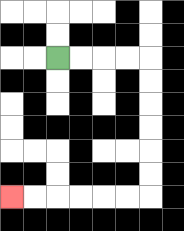{'start': '[2, 2]', 'end': '[0, 8]', 'path_directions': 'R,R,R,R,D,D,D,D,D,D,L,L,L,L,L,L', 'path_coordinates': '[[2, 2], [3, 2], [4, 2], [5, 2], [6, 2], [6, 3], [6, 4], [6, 5], [6, 6], [6, 7], [6, 8], [5, 8], [4, 8], [3, 8], [2, 8], [1, 8], [0, 8]]'}